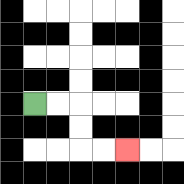{'start': '[1, 4]', 'end': '[5, 6]', 'path_directions': 'R,R,D,D,R,R', 'path_coordinates': '[[1, 4], [2, 4], [3, 4], [3, 5], [3, 6], [4, 6], [5, 6]]'}